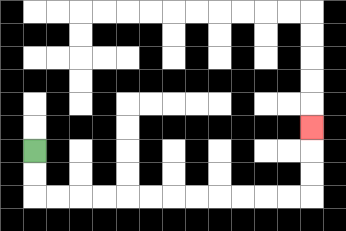{'start': '[1, 6]', 'end': '[13, 5]', 'path_directions': 'D,D,R,R,R,R,R,R,R,R,R,R,R,R,U,U,U', 'path_coordinates': '[[1, 6], [1, 7], [1, 8], [2, 8], [3, 8], [4, 8], [5, 8], [6, 8], [7, 8], [8, 8], [9, 8], [10, 8], [11, 8], [12, 8], [13, 8], [13, 7], [13, 6], [13, 5]]'}